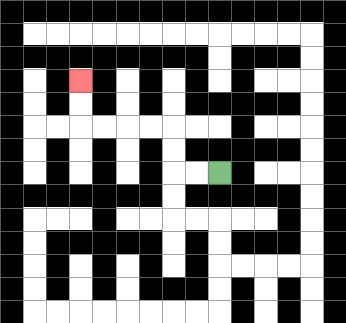{'start': '[9, 7]', 'end': '[3, 3]', 'path_directions': 'L,L,U,U,L,L,L,L,U,U', 'path_coordinates': '[[9, 7], [8, 7], [7, 7], [7, 6], [7, 5], [6, 5], [5, 5], [4, 5], [3, 5], [3, 4], [3, 3]]'}